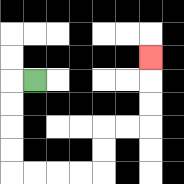{'start': '[1, 3]', 'end': '[6, 2]', 'path_directions': 'L,D,D,D,D,R,R,R,R,U,U,R,R,U,U,U', 'path_coordinates': '[[1, 3], [0, 3], [0, 4], [0, 5], [0, 6], [0, 7], [1, 7], [2, 7], [3, 7], [4, 7], [4, 6], [4, 5], [5, 5], [6, 5], [6, 4], [6, 3], [6, 2]]'}